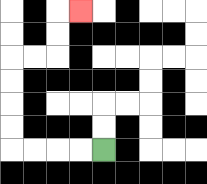{'start': '[4, 6]', 'end': '[3, 0]', 'path_directions': 'L,L,L,L,U,U,U,U,R,R,U,U,R', 'path_coordinates': '[[4, 6], [3, 6], [2, 6], [1, 6], [0, 6], [0, 5], [0, 4], [0, 3], [0, 2], [1, 2], [2, 2], [2, 1], [2, 0], [3, 0]]'}